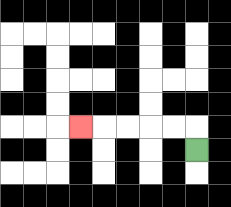{'start': '[8, 6]', 'end': '[3, 5]', 'path_directions': 'U,L,L,L,L,L', 'path_coordinates': '[[8, 6], [8, 5], [7, 5], [6, 5], [5, 5], [4, 5], [3, 5]]'}